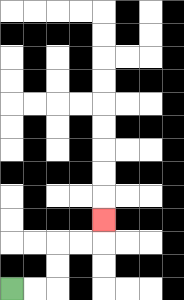{'start': '[0, 12]', 'end': '[4, 9]', 'path_directions': 'R,R,U,U,R,R,U', 'path_coordinates': '[[0, 12], [1, 12], [2, 12], [2, 11], [2, 10], [3, 10], [4, 10], [4, 9]]'}